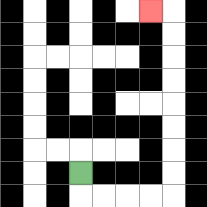{'start': '[3, 7]', 'end': '[6, 0]', 'path_directions': 'D,R,R,R,R,U,U,U,U,U,U,U,U,L', 'path_coordinates': '[[3, 7], [3, 8], [4, 8], [5, 8], [6, 8], [7, 8], [7, 7], [7, 6], [7, 5], [7, 4], [7, 3], [7, 2], [7, 1], [7, 0], [6, 0]]'}